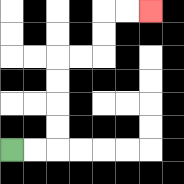{'start': '[0, 6]', 'end': '[6, 0]', 'path_directions': 'R,R,U,U,U,U,R,R,U,U,R,R', 'path_coordinates': '[[0, 6], [1, 6], [2, 6], [2, 5], [2, 4], [2, 3], [2, 2], [3, 2], [4, 2], [4, 1], [4, 0], [5, 0], [6, 0]]'}